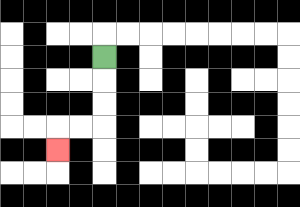{'start': '[4, 2]', 'end': '[2, 6]', 'path_directions': 'D,D,D,L,L,D', 'path_coordinates': '[[4, 2], [4, 3], [4, 4], [4, 5], [3, 5], [2, 5], [2, 6]]'}